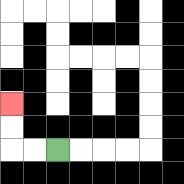{'start': '[2, 6]', 'end': '[0, 4]', 'path_directions': 'L,L,U,U', 'path_coordinates': '[[2, 6], [1, 6], [0, 6], [0, 5], [0, 4]]'}